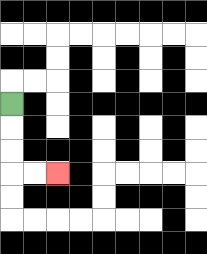{'start': '[0, 4]', 'end': '[2, 7]', 'path_directions': 'D,D,D,R,R', 'path_coordinates': '[[0, 4], [0, 5], [0, 6], [0, 7], [1, 7], [2, 7]]'}